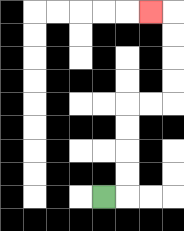{'start': '[4, 8]', 'end': '[6, 0]', 'path_directions': 'R,U,U,U,U,R,R,U,U,U,U,L', 'path_coordinates': '[[4, 8], [5, 8], [5, 7], [5, 6], [5, 5], [5, 4], [6, 4], [7, 4], [7, 3], [7, 2], [7, 1], [7, 0], [6, 0]]'}